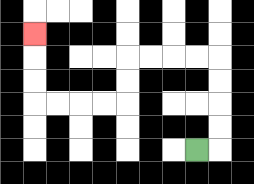{'start': '[8, 6]', 'end': '[1, 1]', 'path_directions': 'R,U,U,U,U,L,L,L,L,D,D,L,L,L,L,U,U,U', 'path_coordinates': '[[8, 6], [9, 6], [9, 5], [9, 4], [9, 3], [9, 2], [8, 2], [7, 2], [6, 2], [5, 2], [5, 3], [5, 4], [4, 4], [3, 4], [2, 4], [1, 4], [1, 3], [1, 2], [1, 1]]'}